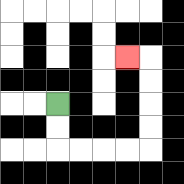{'start': '[2, 4]', 'end': '[5, 2]', 'path_directions': 'D,D,R,R,R,R,U,U,U,U,L', 'path_coordinates': '[[2, 4], [2, 5], [2, 6], [3, 6], [4, 6], [5, 6], [6, 6], [6, 5], [6, 4], [6, 3], [6, 2], [5, 2]]'}